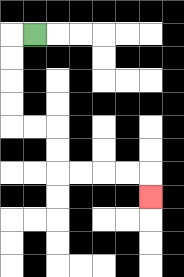{'start': '[1, 1]', 'end': '[6, 8]', 'path_directions': 'L,D,D,D,D,R,R,D,D,R,R,R,R,D', 'path_coordinates': '[[1, 1], [0, 1], [0, 2], [0, 3], [0, 4], [0, 5], [1, 5], [2, 5], [2, 6], [2, 7], [3, 7], [4, 7], [5, 7], [6, 7], [6, 8]]'}